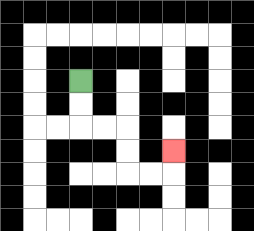{'start': '[3, 3]', 'end': '[7, 6]', 'path_directions': 'D,D,R,R,D,D,R,R,U', 'path_coordinates': '[[3, 3], [3, 4], [3, 5], [4, 5], [5, 5], [5, 6], [5, 7], [6, 7], [7, 7], [7, 6]]'}